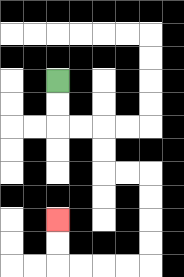{'start': '[2, 3]', 'end': '[2, 9]', 'path_directions': 'D,D,R,R,D,D,R,R,D,D,D,D,L,L,L,L,U,U', 'path_coordinates': '[[2, 3], [2, 4], [2, 5], [3, 5], [4, 5], [4, 6], [4, 7], [5, 7], [6, 7], [6, 8], [6, 9], [6, 10], [6, 11], [5, 11], [4, 11], [3, 11], [2, 11], [2, 10], [2, 9]]'}